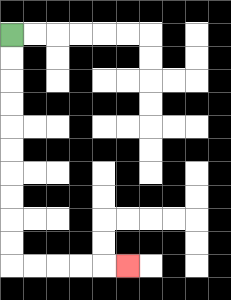{'start': '[0, 1]', 'end': '[5, 11]', 'path_directions': 'D,D,D,D,D,D,D,D,D,D,R,R,R,R,R', 'path_coordinates': '[[0, 1], [0, 2], [0, 3], [0, 4], [0, 5], [0, 6], [0, 7], [0, 8], [0, 9], [0, 10], [0, 11], [1, 11], [2, 11], [3, 11], [4, 11], [5, 11]]'}